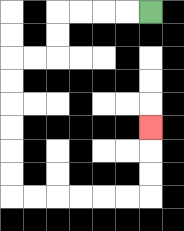{'start': '[6, 0]', 'end': '[6, 5]', 'path_directions': 'L,L,L,L,D,D,L,L,D,D,D,D,D,D,R,R,R,R,R,R,U,U,U', 'path_coordinates': '[[6, 0], [5, 0], [4, 0], [3, 0], [2, 0], [2, 1], [2, 2], [1, 2], [0, 2], [0, 3], [0, 4], [0, 5], [0, 6], [0, 7], [0, 8], [1, 8], [2, 8], [3, 8], [4, 8], [5, 8], [6, 8], [6, 7], [6, 6], [6, 5]]'}